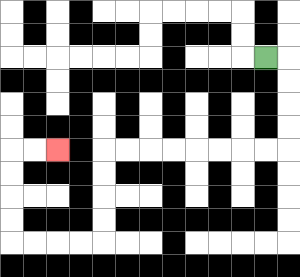{'start': '[11, 2]', 'end': '[2, 6]', 'path_directions': 'R,D,D,D,D,L,L,L,L,L,L,L,L,D,D,D,D,L,L,L,L,U,U,U,U,R,R', 'path_coordinates': '[[11, 2], [12, 2], [12, 3], [12, 4], [12, 5], [12, 6], [11, 6], [10, 6], [9, 6], [8, 6], [7, 6], [6, 6], [5, 6], [4, 6], [4, 7], [4, 8], [4, 9], [4, 10], [3, 10], [2, 10], [1, 10], [0, 10], [0, 9], [0, 8], [0, 7], [0, 6], [1, 6], [2, 6]]'}